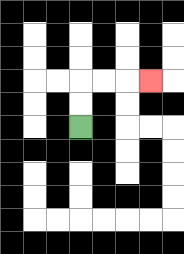{'start': '[3, 5]', 'end': '[6, 3]', 'path_directions': 'U,U,R,R,R', 'path_coordinates': '[[3, 5], [3, 4], [3, 3], [4, 3], [5, 3], [6, 3]]'}